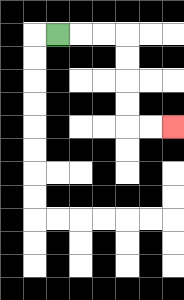{'start': '[2, 1]', 'end': '[7, 5]', 'path_directions': 'R,R,R,D,D,D,D,R,R', 'path_coordinates': '[[2, 1], [3, 1], [4, 1], [5, 1], [5, 2], [5, 3], [5, 4], [5, 5], [6, 5], [7, 5]]'}